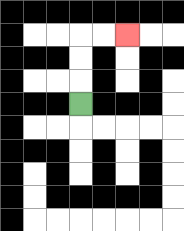{'start': '[3, 4]', 'end': '[5, 1]', 'path_directions': 'U,U,U,R,R', 'path_coordinates': '[[3, 4], [3, 3], [3, 2], [3, 1], [4, 1], [5, 1]]'}